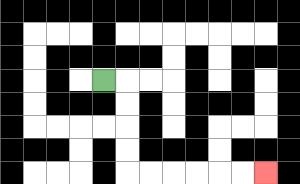{'start': '[4, 3]', 'end': '[11, 7]', 'path_directions': 'R,D,D,D,D,R,R,R,R,R,R', 'path_coordinates': '[[4, 3], [5, 3], [5, 4], [5, 5], [5, 6], [5, 7], [6, 7], [7, 7], [8, 7], [9, 7], [10, 7], [11, 7]]'}